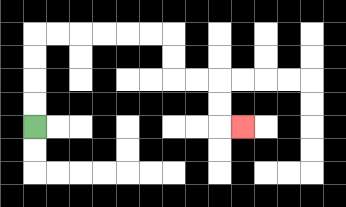{'start': '[1, 5]', 'end': '[10, 5]', 'path_directions': 'U,U,U,U,R,R,R,R,R,R,D,D,R,R,D,D,R', 'path_coordinates': '[[1, 5], [1, 4], [1, 3], [1, 2], [1, 1], [2, 1], [3, 1], [4, 1], [5, 1], [6, 1], [7, 1], [7, 2], [7, 3], [8, 3], [9, 3], [9, 4], [9, 5], [10, 5]]'}